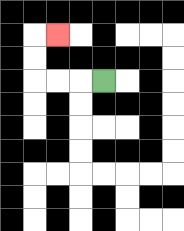{'start': '[4, 3]', 'end': '[2, 1]', 'path_directions': 'L,L,L,U,U,R', 'path_coordinates': '[[4, 3], [3, 3], [2, 3], [1, 3], [1, 2], [1, 1], [2, 1]]'}